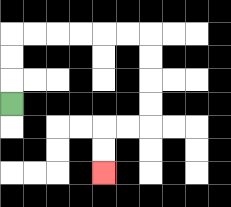{'start': '[0, 4]', 'end': '[4, 7]', 'path_directions': 'U,U,U,R,R,R,R,R,R,D,D,D,D,L,L,D,D', 'path_coordinates': '[[0, 4], [0, 3], [0, 2], [0, 1], [1, 1], [2, 1], [3, 1], [4, 1], [5, 1], [6, 1], [6, 2], [6, 3], [6, 4], [6, 5], [5, 5], [4, 5], [4, 6], [4, 7]]'}